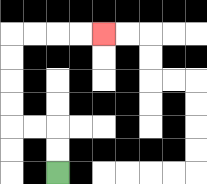{'start': '[2, 7]', 'end': '[4, 1]', 'path_directions': 'U,U,L,L,U,U,U,U,R,R,R,R', 'path_coordinates': '[[2, 7], [2, 6], [2, 5], [1, 5], [0, 5], [0, 4], [0, 3], [0, 2], [0, 1], [1, 1], [2, 1], [3, 1], [4, 1]]'}